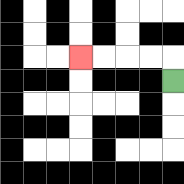{'start': '[7, 3]', 'end': '[3, 2]', 'path_directions': 'U,L,L,L,L', 'path_coordinates': '[[7, 3], [7, 2], [6, 2], [5, 2], [4, 2], [3, 2]]'}